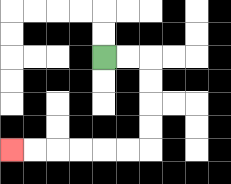{'start': '[4, 2]', 'end': '[0, 6]', 'path_directions': 'R,R,D,D,D,D,L,L,L,L,L,L', 'path_coordinates': '[[4, 2], [5, 2], [6, 2], [6, 3], [6, 4], [6, 5], [6, 6], [5, 6], [4, 6], [3, 6], [2, 6], [1, 6], [0, 6]]'}